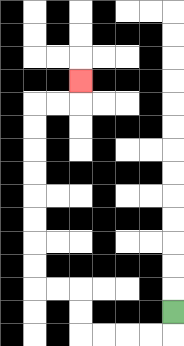{'start': '[7, 13]', 'end': '[3, 3]', 'path_directions': 'D,L,L,L,L,U,U,L,L,U,U,U,U,U,U,U,U,R,R,U', 'path_coordinates': '[[7, 13], [7, 14], [6, 14], [5, 14], [4, 14], [3, 14], [3, 13], [3, 12], [2, 12], [1, 12], [1, 11], [1, 10], [1, 9], [1, 8], [1, 7], [1, 6], [1, 5], [1, 4], [2, 4], [3, 4], [3, 3]]'}